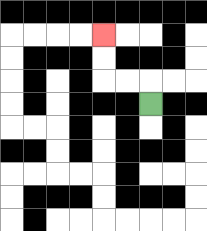{'start': '[6, 4]', 'end': '[4, 1]', 'path_directions': 'U,L,L,U,U', 'path_coordinates': '[[6, 4], [6, 3], [5, 3], [4, 3], [4, 2], [4, 1]]'}